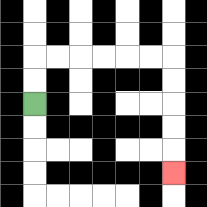{'start': '[1, 4]', 'end': '[7, 7]', 'path_directions': 'U,U,R,R,R,R,R,R,D,D,D,D,D', 'path_coordinates': '[[1, 4], [1, 3], [1, 2], [2, 2], [3, 2], [4, 2], [5, 2], [6, 2], [7, 2], [7, 3], [7, 4], [7, 5], [7, 6], [7, 7]]'}